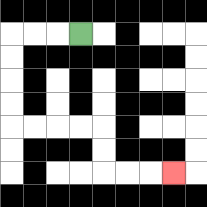{'start': '[3, 1]', 'end': '[7, 7]', 'path_directions': 'L,L,L,D,D,D,D,R,R,R,R,D,D,R,R,R', 'path_coordinates': '[[3, 1], [2, 1], [1, 1], [0, 1], [0, 2], [0, 3], [0, 4], [0, 5], [1, 5], [2, 5], [3, 5], [4, 5], [4, 6], [4, 7], [5, 7], [6, 7], [7, 7]]'}